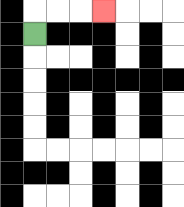{'start': '[1, 1]', 'end': '[4, 0]', 'path_directions': 'U,R,R,R', 'path_coordinates': '[[1, 1], [1, 0], [2, 0], [3, 0], [4, 0]]'}